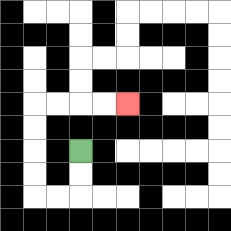{'start': '[3, 6]', 'end': '[5, 4]', 'path_directions': 'D,D,L,L,U,U,U,U,R,R,R,R', 'path_coordinates': '[[3, 6], [3, 7], [3, 8], [2, 8], [1, 8], [1, 7], [1, 6], [1, 5], [1, 4], [2, 4], [3, 4], [4, 4], [5, 4]]'}